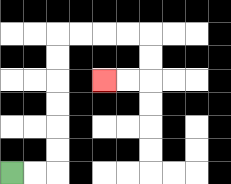{'start': '[0, 7]', 'end': '[4, 3]', 'path_directions': 'R,R,U,U,U,U,U,U,R,R,R,R,D,D,L,L', 'path_coordinates': '[[0, 7], [1, 7], [2, 7], [2, 6], [2, 5], [2, 4], [2, 3], [2, 2], [2, 1], [3, 1], [4, 1], [5, 1], [6, 1], [6, 2], [6, 3], [5, 3], [4, 3]]'}